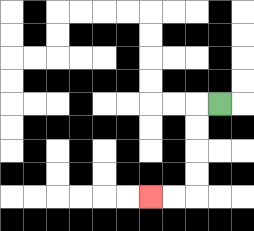{'start': '[9, 4]', 'end': '[6, 8]', 'path_directions': 'L,D,D,D,D,L,L', 'path_coordinates': '[[9, 4], [8, 4], [8, 5], [8, 6], [8, 7], [8, 8], [7, 8], [6, 8]]'}